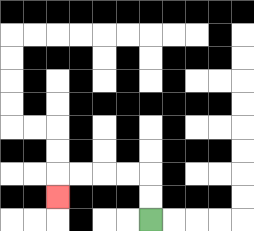{'start': '[6, 9]', 'end': '[2, 8]', 'path_directions': 'U,U,L,L,L,L,D', 'path_coordinates': '[[6, 9], [6, 8], [6, 7], [5, 7], [4, 7], [3, 7], [2, 7], [2, 8]]'}